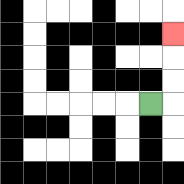{'start': '[6, 4]', 'end': '[7, 1]', 'path_directions': 'R,U,U,U', 'path_coordinates': '[[6, 4], [7, 4], [7, 3], [7, 2], [7, 1]]'}